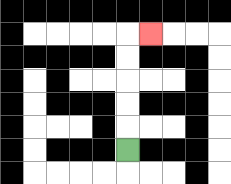{'start': '[5, 6]', 'end': '[6, 1]', 'path_directions': 'U,U,U,U,U,R', 'path_coordinates': '[[5, 6], [5, 5], [5, 4], [5, 3], [5, 2], [5, 1], [6, 1]]'}